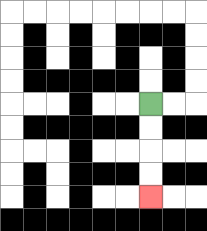{'start': '[6, 4]', 'end': '[6, 8]', 'path_directions': 'D,D,D,D', 'path_coordinates': '[[6, 4], [6, 5], [6, 6], [6, 7], [6, 8]]'}